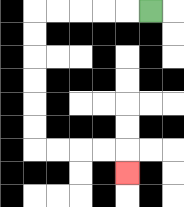{'start': '[6, 0]', 'end': '[5, 7]', 'path_directions': 'L,L,L,L,L,D,D,D,D,D,D,R,R,R,R,D', 'path_coordinates': '[[6, 0], [5, 0], [4, 0], [3, 0], [2, 0], [1, 0], [1, 1], [1, 2], [1, 3], [1, 4], [1, 5], [1, 6], [2, 6], [3, 6], [4, 6], [5, 6], [5, 7]]'}